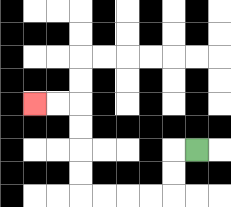{'start': '[8, 6]', 'end': '[1, 4]', 'path_directions': 'L,D,D,L,L,L,L,U,U,U,U,L,L', 'path_coordinates': '[[8, 6], [7, 6], [7, 7], [7, 8], [6, 8], [5, 8], [4, 8], [3, 8], [3, 7], [3, 6], [3, 5], [3, 4], [2, 4], [1, 4]]'}